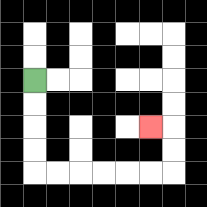{'start': '[1, 3]', 'end': '[6, 5]', 'path_directions': 'D,D,D,D,R,R,R,R,R,R,U,U,L', 'path_coordinates': '[[1, 3], [1, 4], [1, 5], [1, 6], [1, 7], [2, 7], [3, 7], [4, 7], [5, 7], [6, 7], [7, 7], [7, 6], [7, 5], [6, 5]]'}